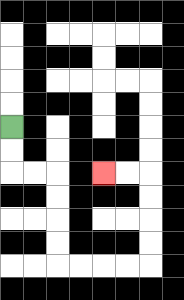{'start': '[0, 5]', 'end': '[4, 7]', 'path_directions': 'D,D,R,R,D,D,D,D,R,R,R,R,U,U,U,U,L,L', 'path_coordinates': '[[0, 5], [0, 6], [0, 7], [1, 7], [2, 7], [2, 8], [2, 9], [2, 10], [2, 11], [3, 11], [4, 11], [5, 11], [6, 11], [6, 10], [6, 9], [6, 8], [6, 7], [5, 7], [4, 7]]'}